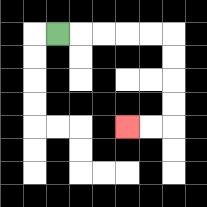{'start': '[2, 1]', 'end': '[5, 5]', 'path_directions': 'R,R,R,R,R,D,D,D,D,L,L', 'path_coordinates': '[[2, 1], [3, 1], [4, 1], [5, 1], [6, 1], [7, 1], [7, 2], [7, 3], [7, 4], [7, 5], [6, 5], [5, 5]]'}